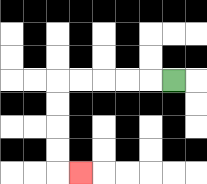{'start': '[7, 3]', 'end': '[3, 7]', 'path_directions': 'L,L,L,L,L,D,D,D,D,R', 'path_coordinates': '[[7, 3], [6, 3], [5, 3], [4, 3], [3, 3], [2, 3], [2, 4], [2, 5], [2, 6], [2, 7], [3, 7]]'}